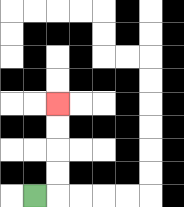{'start': '[1, 8]', 'end': '[2, 4]', 'path_directions': 'R,U,U,U,U', 'path_coordinates': '[[1, 8], [2, 8], [2, 7], [2, 6], [2, 5], [2, 4]]'}